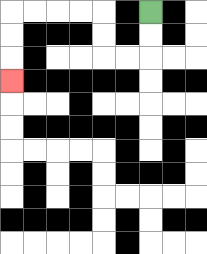{'start': '[6, 0]', 'end': '[0, 3]', 'path_directions': 'D,D,L,L,U,U,L,L,L,L,D,D,D', 'path_coordinates': '[[6, 0], [6, 1], [6, 2], [5, 2], [4, 2], [4, 1], [4, 0], [3, 0], [2, 0], [1, 0], [0, 0], [0, 1], [0, 2], [0, 3]]'}